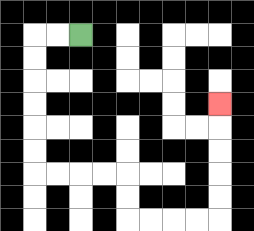{'start': '[3, 1]', 'end': '[9, 4]', 'path_directions': 'L,L,D,D,D,D,D,D,R,R,R,R,D,D,R,R,R,R,U,U,U,U,U', 'path_coordinates': '[[3, 1], [2, 1], [1, 1], [1, 2], [1, 3], [1, 4], [1, 5], [1, 6], [1, 7], [2, 7], [3, 7], [4, 7], [5, 7], [5, 8], [5, 9], [6, 9], [7, 9], [8, 9], [9, 9], [9, 8], [9, 7], [9, 6], [9, 5], [9, 4]]'}